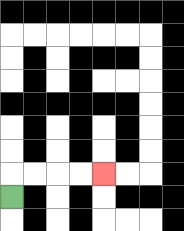{'start': '[0, 8]', 'end': '[4, 7]', 'path_directions': 'U,R,R,R,R', 'path_coordinates': '[[0, 8], [0, 7], [1, 7], [2, 7], [3, 7], [4, 7]]'}